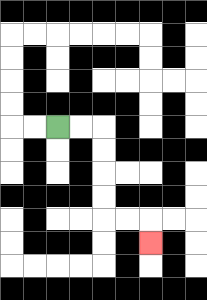{'start': '[2, 5]', 'end': '[6, 10]', 'path_directions': 'R,R,D,D,D,D,R,R,D', 'path_coordinates': '[[2, 5], [3, 5], [4, 5], [4, 6], [4, 7], [4, 8], [4, 9], [5, 9], [6, 9], [6, 10]]'}